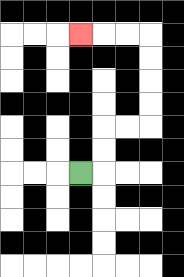{'start': '[3, 7]', 'end': '[3, 1]', 'path_directions': 'R,U,U,R,R,U,U,U,U,L,L,L', 'path_coordinates': '[[3, 7], [4, 7], [4, 6], [4, 5], [5, 5], [6, 5], [6, 4], [6, 3], [6, 2], [6, 1], [5, 1], [4, 1], [3, 1]]'}